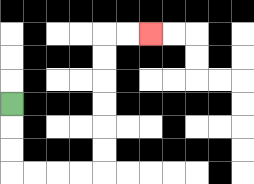{'start': '[0, 4]', 'end': '[6, 1]', 'path_directions': 'D,D,D,R,R,R,R,U,U,U,U,U,U,R,R', 'path_coordinates': '[[0, 4], [0, 5], [0, 6], [0, 7], [1, 7], [2, 7], [3, 7], [4, 7], [4, 6], [4, 5], [4, 4], [4, 3], [4, 2], [4, 1], [5, 1], [6, 1]]'}